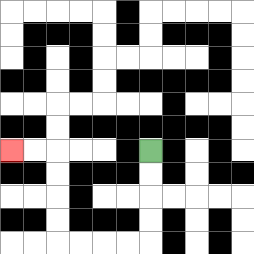{'start': '[6, 6]', 'end': '[0, 6]', 'path_directions': 'D,D,D,D,L,L,L,L,U,U,U,U,L,L', 'path_coordinates': '[[6, 6], [6, 7], [6, 8], [6, 9], [6, 10], [5, 10], [4, 10], [3, 10], [2, 10], [2, 9], [2, 8], [2, 7], [2, 6], [1, 6], [0, 6]]'}